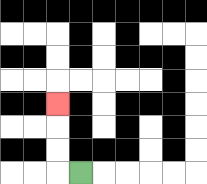{'start': '[3, 7]', 'end': '[2, 4]', 'path_directions': 'L,U,U,U', 'path_coordinates': '[[3, 7], [2, 7], [2, 6], [2, 5], [2, 4]]'}